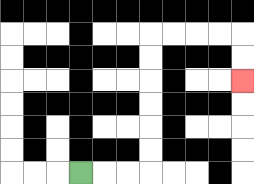{'start': '[3, 7]', 'end': '[10, 3]', 'path_directions': 'R,R,R,U,U,U,U,U,U,R,R,R,R,D,D', 'path_coordinates': '[[3, 7], [4, 7], [5, 7], [6, 7], [6, 6], [6, 5], [6, 4], [6, 3], [6, 2], [6, 1], [7, 1], [8, 1], [9, 1], [10, 1], [10, 2], [10, 3]]'}